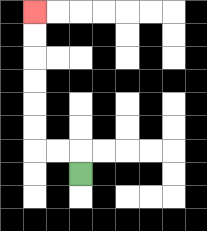{'start': '[3, 7]', 'end': '[1, 0]', 'path_directions': 'U,L,L,U,U,U,U,U,U', 'path_coordinates': '[[3, 7], [3, 6], [2, 6], [1, 6], [1, 5], [1, 4], [1, 3], [1, 2], [1, 1], [1, 0]]'}